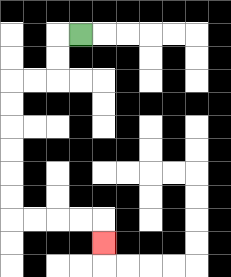{'start': '[3, 1]', 'end': '[4, 10]', 'path_directions': 'L,D,D,L,L,D,D,D,D,D,D,R,R,R,R,D', 'path_coordinates': '[[3, 1], [2, 1], [2, 2], [2, 3], [1, 3], [0, 3], [0, 4], [0, 5], [0, 6], [0, 7], [0, 8], [0, 9], [1, 9], [2, 9], [3, 9], [4, 9], [4, 10]]'}